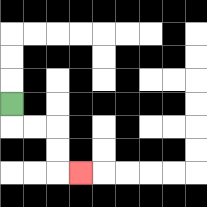{'start': '[0, 4]', 'end': '[3, 7]', 'path_directions': 'D,R,R,D,D,R', 'path_coordinates': '[[0, 4], [0, 5], [1, 5], [2, 5], [2, 6], [2, 7], [3, 7]]'}